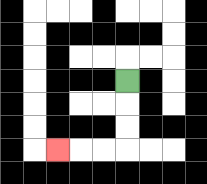{'start': '[5, 3]', 'end': '[2, 6]', 'path_directions': 'D,D,D,L,L,L', 'path_coordinates': '[[5, 3], [5, 4], [5, 5], [5, 6], [4, 6], [3, 6], [2, 6]]'}